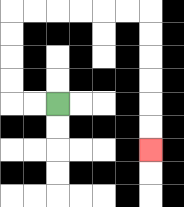{'start': '[2, 4]', 'end': '[6, 6]', 'path_directions': 'L,L,U,U,U,U,R,R,R,R,R,R,D,D,D,D,D,D', 'path_coordinates': '[[2, 4], [1, 4], [0, 4], [0, 3], [0, 2], [0, 1], [0, 0], [1, 0], [2, 0], [3, 0], [4, 0], [5, 0], [6, 0], [6, 1], [6, 2], [6, 3], [6, 4], [6, 5], [6, 6]]'}